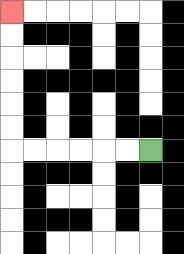{'start': '[6, 6]', 'end': '[0, 0]', 'path_directions': 'L,L,L,L,L,L,U,U,U,U,U,U', 'path_coordinates': '[[6, 6], [5, 6], [4, 6], [3, 6], [2, 6], [1, 6], [0, 6], [0, 5], [0, 4], [0, 3], [0, 2], [0, 1], [0, 0]]'}